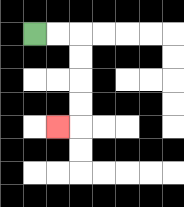{'start': '[1, 1]', 'end': '[2, 5]', 'path_directions': 'R,R,D,D,D,D,L', 'path_coordinates': '[[1, 1], [2, 1], [3, 1], [3, 2], [3, 3], [3, 4], [3, 5], [2, 5]]'}